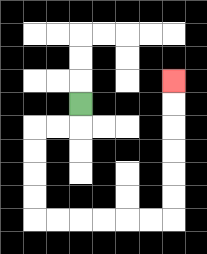{'start': '[3, 4]', 'end': '[7, 3]', 'path_directions': 'D,L,L,D,D,D,D,R,R,R,R,R,R,U,U,U,U,U,U', 'path_coordinates': '[[3, 4], [3, 5], [2, 5], [1, 5], [1, 6], [1, 7], [1, 8], [1, 9], [2, 9], [3, 9], [4, 9], [5, 9], [6, 9], [7, 9], [7, 8], [7, 7], [7, 6], [7, 5], [7, 4], [7, 3]]'}